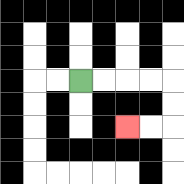{'start': '[3, 3]', 'end': '[5, 5]', 'path_directions': 'R,R,R,R,D,D,L,L', 'path_coordinates': '[[3, 3], [4, 3], [5, 3], [6, 3], [7, 3], [7, 4], [7, 5], [6, 5], [5, 5]]'}